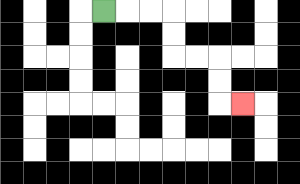{'start': '[4, 0]', 'end': '[10, 4]', 'path_directions': 'R,R,R,D,D,R,R,D,D,R', 'path_coordinates': '[[4, 0], [5, 0], [6, 0], [7, 0], [7, 1], [7, 2], [8, 2], [9, 2], [9, 3], [9, 4], [10, 4]]'}